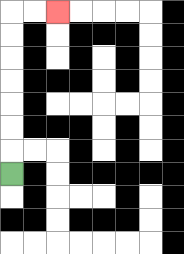{'start': '[0, 7]', 'end': '[2, 0]', 'path_directions': 'U,U,U,U,U,U,U,R,R', 'path_coordinates': '[[0, 7], [0, 6], [0, 5], [0, 4], [0, 3], [0, 2], [0, 1], [0, 0], [1, 0], [2, 0]]'}